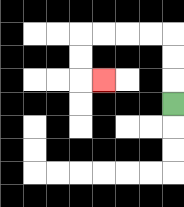{'start': '[7, 4]', 'end': '[4, 3]', 'path_directions': 'U,U,U,L,L,L,L,D,D,R', 'path_coordinates': '[[7, 4], [7, 3], [7, 2], [7, 1], [6, 1], [5, 1], [4, 1], [3, 1], [3, 2], [3, 3], [4, 3]]'}